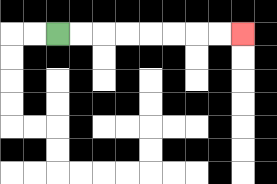{'start': '[2, 1]', 'end': '[10, 1]', 'path_directions': 'R,R,R,R,R,R,R,R', 'path_coordinates': '[[2, 1], [3, 1], [4, 1], [5, 1], [6, 1], [7, 1], [8, 1], [9, 1], [10, 1]]'}